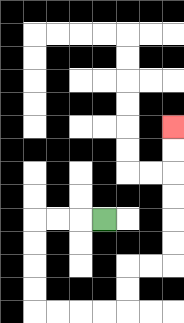{'start': '[4, 9]', 'end': '[7, 5]', 'path_directions': 'L,L,L,D,D,D,D,R,R,R,R,U,U,R,R,U,U,U,U,U,U', 'path_coordinates': '[[4, 9], [3, 9], [2, 9], [1, 9], [1, 10], [1, 11], [1, 12], [1, 13], [2, 13], [3, 13], [4, 13], [5, 13], [5, 12], [5, 11], [6, 11], [7, 11], [7, 10], [7, 9], [7, 8], [7, 7], [7, 6], [7, 5]]'}